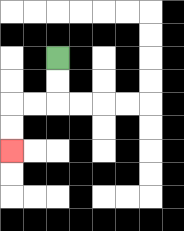{'start': '[2, 2]', 'end': '[0, 6]', 'path_directions': 'D,D,L,L,D,D', 'path_coordinates': '[[2, 2], [2, 3], [2, 4], [1, 4], [0, 4], [0, 5], [0, 6]]'}